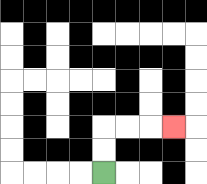{'start': '[4, 7]', 'end': '[7, 5]', 'path_directions': 'U,U,R,R,R', 'path_coordinates': '[[4, 7], [4, 6], [4, 5], [5, 5], [6, 5], [7, 5]]'}